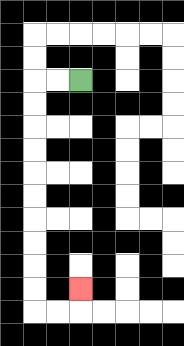{'start': '[3, 3]', 'end': '[3, 12]', 'path_directions': 'L,L,D,D,D,D,D,D,D,D,D,D,R,R,U', 'path_coordinates': '[[3, 3], [2, 3], [1, 3], [1, 4], [1, 5], [1, 6], [1, 7], [1, 8], [1, 9], [1, 10], [1, 11], [1, 12], [1, 13], [2, 13], [3, 13], [3, 12]]'}